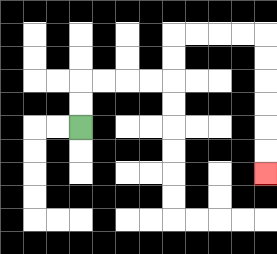{'start': '[3, 5]', 'end': '[11, 7]', 'path_directions': 'U,U,R,R,R,R,U,U,R,R,R,R,D,D,D,D,D,D', 'path_coordinates': '[[3, 5], [3, 4], [3, 3], [4, 3], [5, 3], [6, 3], [7, 3], [7, 2], [7, 1], [8, 1], [9, 1], [10, 1], [11, 1], [11, 2], [11, 3], [11, 4], [11, 5], [11, 6], [11, 7]]'}